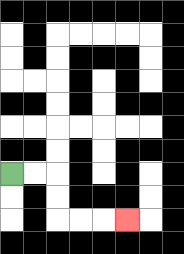{'start': '[0, 7]', 'end': '[5, 9]', 'path_directions': 'R,R,D,D,R,R,R', 'path_coordinates': '[[0, 7], [1, 7], [2, 7], [2, 8], [2, 9], [3, 9], [4, 9], [5, 9]]'}